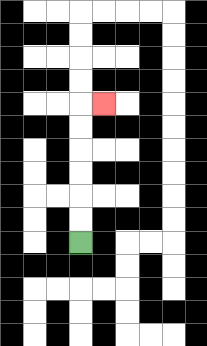{'start': '[3, 10]', 'end': '[4, 4]', 'path_directions': 'U,U,U,U,U,U,R', 'path_coordinates': '[[3, 10], [3, 9], [3, 8], [3, 7], [3, 6], [3, 5], [3, 4], [4, 4]]'}